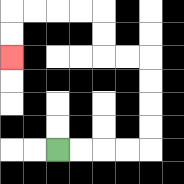{'start': '[2, 6]', 'end': '[0, 2]', 'path_directions': 'R,R,R,R,U,U,U,U,L,L,U,U,L,L,L,L,D,D', 'path_coordinates': '[[2, 6], [3, 6], [4, 6], [5, 6], [6, 6], [6, 5], [6, 4], [6, 3], [6, 2], [5, 2], [4, 2], [4, 1], [4, 0], [3, 0], [2, 0], [1, 0], [0, 0], [0, 1], [0, 2]]'}